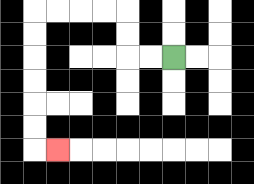{'start': '[7, 2]', 'end': '[2, 6]', 'path_directions': 'L,L,U,U,L,L,L,L,D,D,D,D,D,D,R', 'path_coordinates': '[[7, 2], [6, 2], [5, 2], [5, 1], [5, 0], [4, 0], [3, 0], [2, 0], [1, 0], [1, 1], [1, 2], [1, 3], [1, 4], [1, 5], [1, 6], [2, 6]]'}